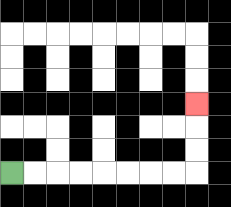{'start': '[0, 7]', 'end': '[8, 4]', 'path_directions': 'R,R,R,R,R,R,R,R,U,U,U', 'path_coordinates': '[[0, 7], [1, 7], [2, 7], [3, 7], [4, 7], [5, 7], [6, 7], [7, 7], [8, 7], [8, 6], [8, 5], [8, 4]]'}